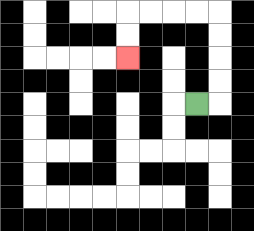{'start': '[8, 4]', 'end': '[5, 2]', 'path_directions': 'R,U,U,U,U,L,L,L,L,D,D', 'path_coordinates': '[[8, 4], [9, 4], [9, 3], [9, 2], [9, 1], [9, 0], [8, 0], [7, 0], [6, 0], [5, 0], [5, 1], [5, 2]]'}